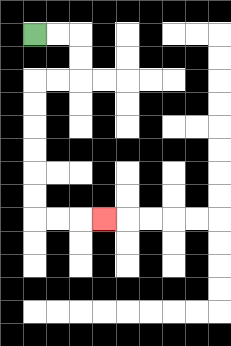{'start': '[1, 1]', 'end': '[4, 9]', 'path_directions': 'R,R,D,D,L,L,D,D,D,D,D,D,R,R,R', 'path_coordinates': '[[1, 1], [2, 1], [3, 1], [3, 2], [3, 3], [2, 3], [1, 3], [1, 4], [1, 5], [1, 6], [1, 7], [1, 8], [1, 9], [2, 9], [3, 9], [4, 9]]'}